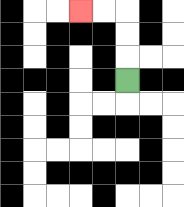{'start': '[5, 3]', 'end': '[3, 0]', 'path_directions': 'U,U,U,L,L', 'path_coordinates': '[[5, 3], [5, 2], [5, 1], [5, 0], [4, 0], [3, 0]]'}